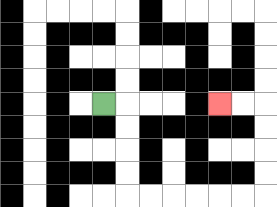{'start': '[4, 4]', 'end': '[9, 4]', 'path_directions': 'R,D,D,D,D,R,R,R,R,R,R,U,U,U,U,L,L', 'path_coordinates': '[[4, 4], [5, 4], [5, 5], [5, 6], [5, 7], [5, 8], [6, 8], [7, 8], [8, 8], [9, 8], [10, 8], [11, 8], [11, 7], [11, 6], [11, 5], [11, 4], [10, 4], [9, 4]]'}